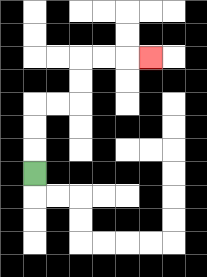{'start': '[1, 7]', 'end': '[6, 2]', 'path_directions': 'U,U,U,R,R,U,U,R,R,R', 'path_coordinates': '[[1, 7], [1, 6], [1, 5], [1, 4], [2, 4], [3, 4], [3, 3], [3, 2], [4, 2], [5, 2], [6, 2]]'}